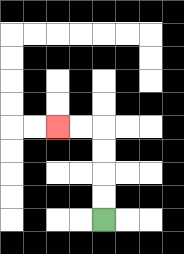{'start': '[4, 9]', 'end': '[2, 5]', 'path_directions': 'U,U,U,U,L,L', 'path_coordinates': '[[4, 9], [4, 8], [4, 7], [4, 6], [4, 5], [3, 5], [2, 5]]'}